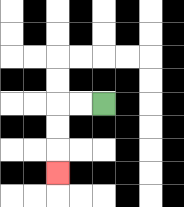{'start': '[4, 4]', 'end': '[2, 7]', 'path_directions': 'L,L,D,D,D', 'path_coordinates': '[[4, 4], [3, 4], [2, 4], [2, 5], [2, 6], [2, 7]]'}